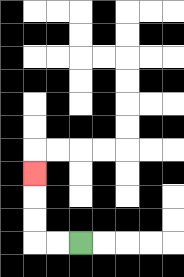{'start': '[3, 10]', 'end': '[1, 7]', 'path_directions': 'L,L,U,U,U', 'path_coordinates': '[[3, 10], [2, 10], [1, 10], [1, 9], [1, 8], [1, 7]]'}